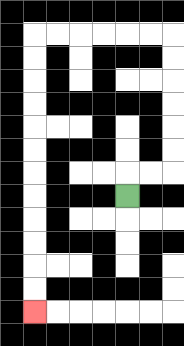{'start': '[5, 8]', 'end': '[1, 13]', 'path_directions': 'U,R,R,U,U,U,U,U,U,L,L,L,L,L,L,D,D,D,D,D,D,D,D,D,D,D,D', 'path_coordinates': '[[5, 8], [5, 7], [6, 7], [7, 7], [7, 6], [7, 5], [7, 4], [7, 3], [7, 2], [7, 1], [6, 1], [5, 1], [4, 1], [3, 1], [2, 1], [1, 1], [1, 2], [1, 3], [1, 4], [1, 5], [1, 6], [1, 7], [1, 8], [1, 9], [1, 10], [1, 11], [1, 12], [1, 13]]'}